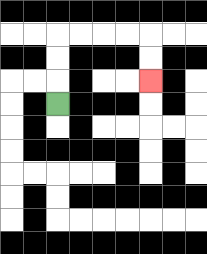{'start': '[2, 4]', 'end': '[6, 3]', 'path_directions': 'U,U,U,R,R,R,R,D,D', 'path_coordinates': '[[2, 4], [2, 3], [2, 2], [2, 1], [3, 1], [4, 1], [5, 1], [6, 1], [6, 2], [6, 3]]'}